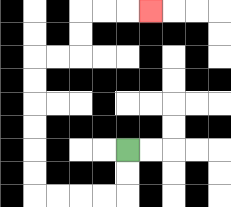{'start': '[5, 6]', 'end': '[6, 0]', 'path_directions': 'D,D,L,L,L,L,U,U,U,U,U,U,R,R,U,U,R,R,R', 'path_coordinates': '[[5, 6], [5, 7], [5, 8], [4, 8], [3, 8], [2, 8], [1, 8], [1, 7], [1, 6], [1, 5], [1, 4], [1, 3], [1, 2], [2, 2], [3, 2], [3, 1], [3, 0], [4, 0], [5, 0], [6, 0]]'}